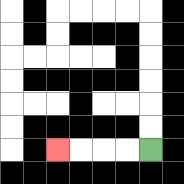{'start': '[6, 6]', 'end': '[2, 6]', 'path_directions': 'L,L,L,L', 'path_coordinates': '[[6, 6], [5, 6], [4, 6], [3, 6], [2, 6]]'}